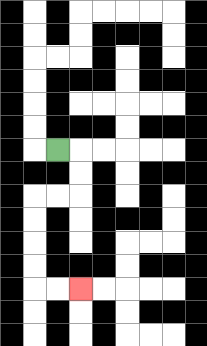{'start': '[2, 6]', 'end': '[3, 12]', 'path_directions': 'R,D,D,L,L,D,D,D,D,R,R', 'path_coordinates': '[[2, 6], [3, 6], [3, 7], [3, 8], [2, 8], [1, 8], [1, 9], [1, 10], [1, 11], [1, 12], [2, 12], [3, 12]]'}